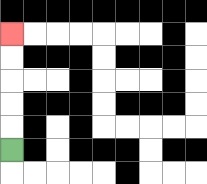{'start': '[0, 6]', 'end': '[0, 1]', 'path_directions': 'U,U,U,U,U', 'path_coordinates': '[[0, 6], [0, 5], [0, 4], [0, 3], [0, 2], [0, 1]]'}